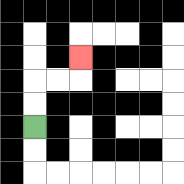{'start': '[1, 5]', 'end': '[3, 2]', 'path_directions': 'U,U,R,R,U', 'path_coordinates': '[[1, 5], [1, 4], [1, 3], [2, 3], [3, 3], [3, 2]]'}